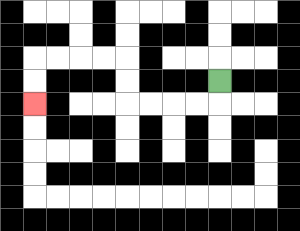{'start': '[9, 3]', 'end': '[1, 4]', 'path_directions': 'D,L,L,L,L,U,U,L,L,L,L,D,D', 'path_coordinates': '[[9, 3], [9, 4], [8, 4], [7, 4], [6, 4], [5, 4], [5, 3], [5, 2], [4, 2], [3, 2], [2, 2], [1, 2], [1, 3], [1, 4]]'}